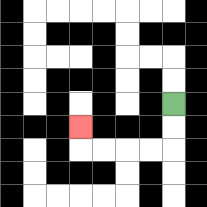{'start': '[7, 4]', 'end': '[3, 5]', 'path_directions': 'D,D,L,L,L,L,U', 'path_coordinates': '[[7, 4], [7, 5], [7, 6], [6, 6], [5, 6], [4, 6], [3, 6], [3, 5]]'}